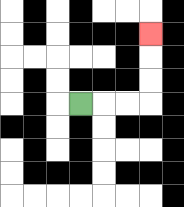{'start': '[3, 4]', 'end': '[6, 1]', 'path_directions': 'R,R,R,U,U,U', 'path_coordinates': '[[3, 4], [4, 4], [5, 4], [6, 4], [6, 3], [6, 2], [6, 1]]'}